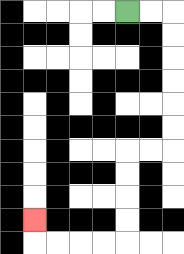{'start': '[5, 0]', 'end': '[1, 9]', 'path_directions': 'R,R,D,D,D,D,D,D,L,L,D,D,D,D,L,L,L,L,U', 'path_coordinates': '[[5, 0], [6, 0], [7, 0], [7, 1], [7, 2], [7, 3], [7, 4], [7, 5], [7, 6], [6, 6], [5, 6], [5, 7], [5, 8], [5, 9], [5, 10], [4, 10], [3, 10], [2, 10], [1, 10], [1, 9]]'}